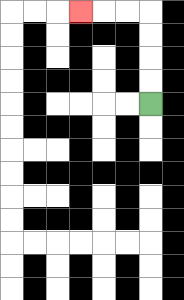{'start': '[6, 4]', 'end': '[3, 0]', 'path_directions': 'U,U,U,U,L,L,L', 'path_coordinates': '[[6, 4], [6, 3], [6, 2], [6, 1], [6, 0], [5, 0], [4, 0], [3, 0]]'}